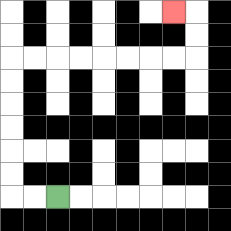{'start': '[2, 8]', 'end': '[7, 0]', 'path_directions': 'L,L,U,U,U,U,U,U,R,R,R,R,R,R,R,R,U,U,L', 'path_coordinates': '[[2, 8], [1, 8], [0, 8], [0, 7], [0, 6], [0, 5], [0, 4], [0, 3], [0, 2], [1, 2], [2, 2], [3, 2], [4, 2], [5, 2], [6, 2], [7, 2], [8, 2], [8, 1], [8, 0], [7, 0]]'}